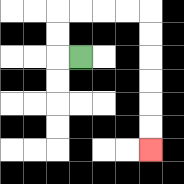{'start': '[3, 2]', 'end': '[6, 6]', 'path_directions': 'L,U,U,R,R,R,R,D,D,D,D,D,D', 'path_coordinates': '[[3, 2], [2, 2], [2, 1], [2, 0], [3, 0], [4, 0], [5, 0], [6, 0], [6, 1], [6, 2], [6, 3], [6, 4], [6, 5], [6, 6]]'}